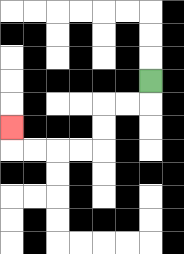{'start': '[6, 3]', 'end': '[0, 5]', 'path_directions': 'D,L,L,D,D,L,L,L,L,U', 'path_coordinates': '[[6, 3], [6, 4], [5, 4], [4, 4], [4, 5], [4, 6], [3, 6], [2, 6], [1, 6], [0, 6], [0, 5]]'}